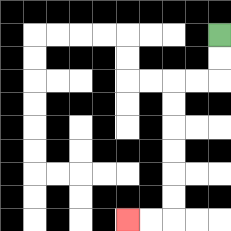{'start': '[9, 1]', 'end': '[5, 9]', 'path_directions': 'D,D,L,L,D,D,D,D,D,D,L,L', 'path_coordinates': '[[9, 1], [9, 2], [9, 3], [8, 3], [7, 3], [7, 4], [7, 5], [7, 6], [7, 7], [7, 8], [7, 9], [6, 9], [5, 9]]'}